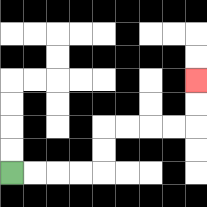{'start': '[0, 7]', 'end': '[8, 3]', 'path_directions': 'R,R,R,R,U,U,R,R,R,R,U,U', 'path_coordinates': '[[0, 7], [1, 7], [2, 7], [3, 7], [4, 7], [4, 6], [4, 5], [5, 5], [6, 5], [7, 5], [8, 5], [8, 4], [8, 3]]'}